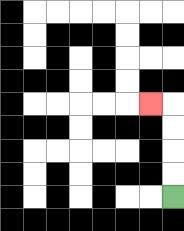{'start': '[7, 8]', 'end': '[6, 4]', 'path_directions': 'U,U,U,U,L', 'path_coordinates': '[[7, 8], [7, 7], [7, 6], [7, 5], [7, 4], [6, 4]]'}